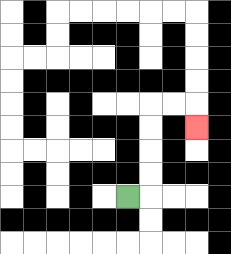{'start': '[5, 8]', 'end': '[8, 5]', 'path_directions': 'R,U,U,U,U,R,R,D', 'path_coordinates': '[[5, 8], [6, 8], [6, 7], [6, 6], [6, 5], [6, 4], [7, 4], [8, 4], [8, 5]]'}